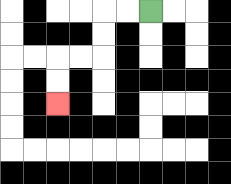{'start': '[6, 0]', 'end': '[2, 4]', 'path_directions': 'L,L,D,D,L,L,D,D', 'path_coordinates': '[[6, 0], [5, 0], [4, 0], [4, 1], [4, 2], [3, 2], [2, 2], [2, 3], [2, 4]]'}